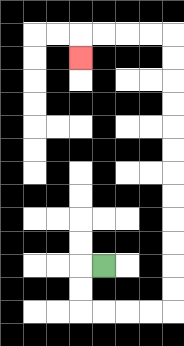{'start': '[4, 11]', 'end': '[3, 2]', 'path_directions': 'L,D,D,R,R,R,R,U,U,U,U,U,U,U,U,U,U,U,U,L,L,L,L,D', 'path_coordinates': '[[4, 11], [3, 11], [3, 12], [3, 13], [4, 13], [5, 13], [6, 13], [7, 13], [7, 12], [7, 11], [7, 10], [7, 9], [7, 8], [7, 7], [7, 6], [7, 5], [7, 4], [7, 3], [7, 2], [7, 1], [6, 1], [5, 1], [4, 1], [3, 1], [3, 2]]'}